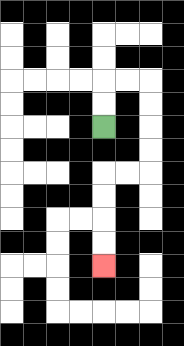{'start': '[4, 5]', 'end': '[4, 11]', 'path_directions': 'U,U,R,R,D,D,D,D,L,L,D,D,D,D', 'path_coordinates': '[[4, 5], [4, 4], [4, 3], [5, 3], [6, 3], [6, 4], [6, 5], [6, 6], [6, 7], [5, 7], [4, 7], [4, 8], [4, 9], [4, 10], [4, 11]]'}